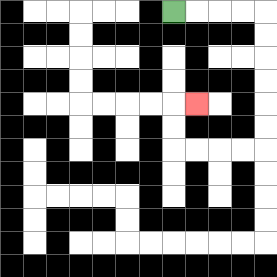{'start': '[7, 0]', 'end': '[8, 4]', 'path_directions': 'R,R,R,R,D,D,D,D,D,D,L,L,L,L,U,U,R', 'path_coordinates': '[[7, 0], [8, 0], [9, 0], [10, 0], [11, 0], [11, 1], [11, 2], [11, 3], [11, 4], [11, 5], [11, 6], [10, 6], [9, 6], [8, 6], [7, 6], [7, 5], [7, 4], [8, 4]]'}